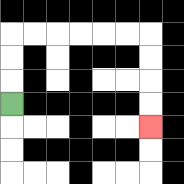{'start': '[0, 4]', 'end': '[6, 5]', 'path_directions': 'U,U,U,R,R,R,R,R,R,D,D,D,D', 'path_coordinates': '[[0, 4], [0, 3], [0, 2], [0, 1], [1, 1], [2, 1], [3, 1], [4, 1], [5, 1], [6, 1], [6, 2], [6, 3], [6, 4], [6, 5]]'}